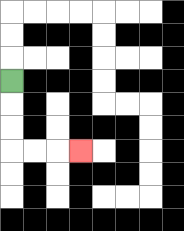{'start': '[0, 3]', 'end': '[3, 6]', 'path_directions': 'D,D,D,R,R,R', 'path_coordinates': '[[0, 3], [0, 4], [0, 5], [0, 6], [1, 6], [2, 6], [3, 6]]'}